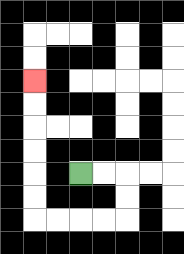{'start': '[3, 7]', 'end': '[1, 3]', 'path_directions': 'R,R,D,D,L,L,L,L,U,U,U,U,U,U', 'path_coordinates': '[[3, 7], [4, 7], [5, 7], [5, 8], [5, 9], [4, 9], [3, 9], [2, 9], [1, 9], [1, 8], [1, 7], [1, 6], [1, 5], [1, 4], [1, 3]]'}